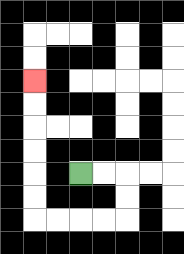{'start': '[3, 7]', 'end': '[1, 3]', 'path_directions': 'R,R,D,D,L,L,L,L,U,U,U,U,U,U', 'path_coordinates': '[[3, 7], [4, 7], [5, 7], [5, 8], [5, 9], [4, 9], [3, 9], [2, 9], [1, 9], [1, 8], [1, 7], [1, 6], [1, 5], [1, 4], [1, 3]]'}